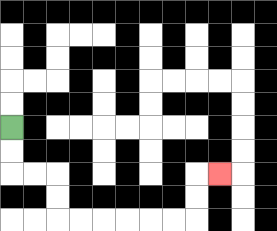{'start': '[0, 5]', 'end': '[9, 7]', 'path_directions': 'D,D,R,R,D,D,R,R,R,R,R,R,U,U,R', 'path_coordinates': '[[0, 5], [0, 6], [0, 7], [1, 7], [2, 7], [2, 8], [2, 9], [3, 9], [4, 9], [5, 9], [6, 9], [7, 9], [8, 9], [8, 8], [8, 7], [9, 7]]'}